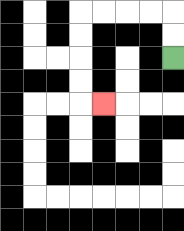{'start': '[7, 2]', 'end': '[4, 4]', 'path_directions': 'U,U,L,L,L,L,D,D,D,D,R', 'path_coordinates': '[[7, 2], [7, 1], [7, 0], [6, 0], [5, 0], [4, 0], [3, 0], [3, 1], [3, 2], [3, 3], [3, 4], [4, 4]]'}